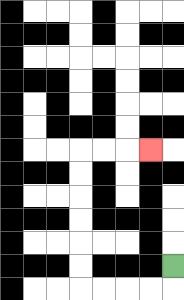{'start': '[7, 11]', 'end': '[6, 6]', 'path_directions': 'D,L,L,L,L,U,U,U,U,U,U,R,R,R', 'path_coordinates': '[[7, 11], [7, 12], [6, 12], [5, 12], [4, 12], [3, 12], [3, 11], [3, 10], [3, 9], [3, 8], [3, 7], [3, 6], [4, 6], [5, 6], [6, 6]]'}